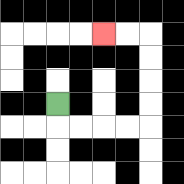{'start': '[2, 4]', 'end': '[4, 1]', 'path_directions': 'D,R,R,R,R,U,U,U,U,L,L', 'path_coordinates': '[[2, 4], [2, 5], [3, 5], [4, 5], [5, 5], [6, 5], [6, 4], [6, 3], [6, 2], [6, 1], [5, 1], [4, 1]]'}